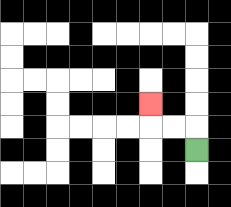{'start': '[8, 6]', 'end': '[6, 4]', 'path_directions': 'U,L,L,U', 'path_coordinates': '[[8, 6], [8, 5], [7, 5], [6, 5], [6, 4]]'}